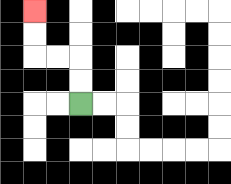{'start': '[3, 4]', 'end': '[1, 0]', 'path_directions': 'U,U,L,L,U,U', 'path_coordinates': '[[3, 4], [3, 3], [3, 2], [2, 2], [1, 2], [1, 1], [1, 0]]'}